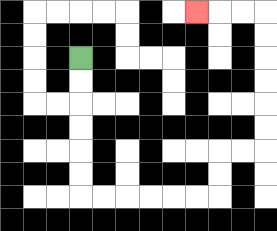{'start': '[3, 2]', 'end': '[8, 0]', 'path_directions': 'D,D,D,D,D,D,R,R,R,R,R,R,U,U,R,R,U,U,U,U,U,U,L,L,L', 'path_coordinates': '[[3, 2], [3, 3], [3, 4], [3, 5], [3, 6], [3, 7], [3, 8], [4, 8], [5, 8], [6, 8], [7, 8], [8, 8], [9, 8], [9, 7], [9, 6], [10, 6], [11, 6], [11, 5], [11, 4], [11, 3], [11, 2], [11, 1], [11, 0], [10, 0], [9, 0], [8, 0]]'}